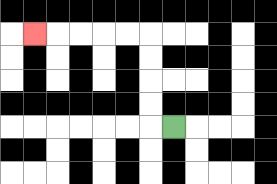{'start': '[7, 5]', 'end': '[1, 1]', 'path_directions': 'L,U,U,U,U,L,L,L,L,L', 'path_coordinates': '[[7, 5], [6, 5], [6, 4], [6, 3], [6, 2], [6, 1], [5, 1], [4, 1], [3, 1], [2, 1], [1, 1]]'}